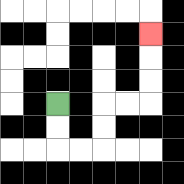{'start': '[2, 4]', 'end': '[6, 1]', 'path_directions': 'D,D,R,R,U,U,R,R,U,U,U', 'path_coordinates': '[[2, 4], [2, 5], [2, 6], [3, 6], [4, 6], [4, 5], [4, 4], [5, 4], [6, 4], [6, 3], [6, 2], [6, 1]]'}